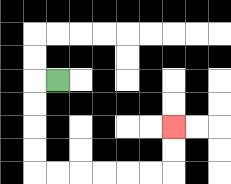{'start': '[2, 3]', 'end': '[7, 5]', 'path_directions': 'L,D,D,D,D,R,R,R,R,R,R,U,U', 'path_coordinates': '[[2, 3], [1, 3], [1, 4], [1, 5], [1, 6], [1, 7], [2, 7], [3, 7], [4, 7], [5, 7], [6, 7], [7, 7], [7, 6], [7, 5]]'}